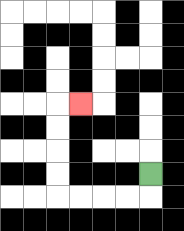{'start': '[6, 7]', 'end': '[3, 4]', 'path_directions': 'D,L,L,L,L,U,U,U,U,R', 'path_coordinates': '[[6, 7], [6, 8], [5, 8], [4, 8], [3, 8], [2, 8], [2, 7], [2, 6], [2, 5], [2, 4], [3, 4]]'}